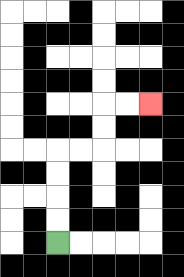{'start': '[2, 10]', 'end': '[6, 4]', 'path_directions': 'U,U,U,U,R,R,U,U,R,R', 'path_coordinates': '[[2, 10], [2, 9], [2, 8], [2, 7], [2, 6], [3, 6], [4, 6], [4, 5], [4, 4], [5, 4], [6, 4]]'}